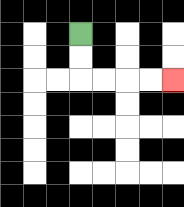{'start': '[3, 1]', 'end': '[7, 3]', 'path_directions': 'D,D,R,R,R,R', 'path_coordinates': '[[3, 1], [3, 2], [3, 3], [4, 3], [5, 3], [6, 3], [7, 3]]'}